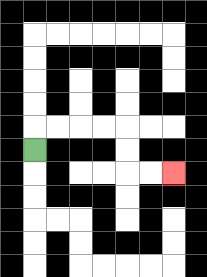{'start': '[1, 6]', 'end': '[7, 7]', 'path_directions': 'U,R,R,R,R,D,D,R,R', 'path_coordinates': '[[1, 6], [1, 5], [2, 5], [3, 5], [4, 5], [5, 5], [5, 6], [5, 7], [6, 7], [7, 7]]'}